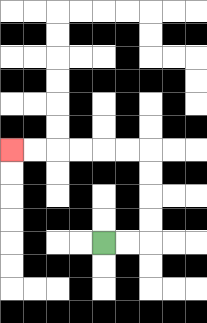{'start': '[4, 10]', 'end': '[0, 6]', 'path_directions': 'R,R,U,U,U,U,L,L,L,L,L,L', 'path_coordinates': '[[4, 10], [5, 10], [6, 10], [6, 9], [6, 8], [6, 7], [6, 6], [5, 6], [4, 6], [3, 6], [2, 6], [1, 6], [0, 6]]'}